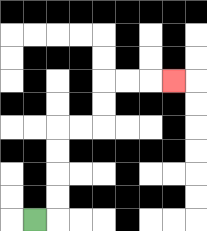{'start': '[1, 9]', 'end': '[7, 3]', 'path_directions': 'R,U,U,U,U,R,R,U,U,R,R,R', 'path_coordinates': '[[1, 9], [2, 9], [2, 8], [2, 7], [2, 6], [2, 5], [3, 5], [4, 5], [4, 4], [4, 3], [5, 3], [6, 3], [7, 3]]'}